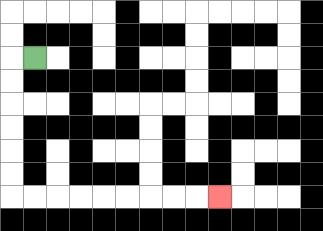{'start': '[1, 2]', 'end': '[9, 8]', 'path_directions': 'L,D,D,D,D,D,D,R,R,R,R,R,R,R,R,R', 'path_coordinates': '[[1, 2], [0, 2], [0, 3], [0, 4], [0, 5], [0, 6], [0, 7], [0, 8], [1, 8], [2, 8], [3, 8], [4, 8], [5, 8], [6, 8], [7, 8], [8, 8], [9, 8]]'}